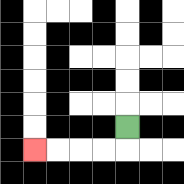{'start': '[5, 5]', 'end': '[1, 6]', 'path_directions': 'D,L,L,L,L', 'path_coordinates': '[[5, 5], [5, 6], [4, 6], [3, 6], [2, 6], [1, 6]]'}